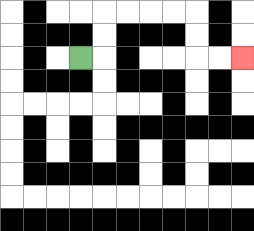{'start': '[3, 2]', 'end': '[10, 2]', 'path_directions': 'R,U,U,R,R,R,R,D,D,R,R', 'path_coordinates': '[[3, 2], [4, 2], [4, 1], [4, 0], [5, 0], [6, 0], [7, 0], [8, 0], [8, 1], [8, 2], [9, 2], [10, 2]]'}